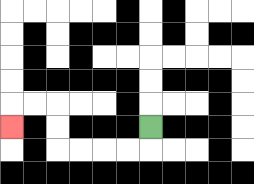{'start': '[6, 5]', 'end': '[0, 5]', 'path_directions': 'D,L,L,L,L,U,U,L,L,D', 'path_coordinates': '[[6, 5], [6, 6], [5, 6], [4, 6], [3, 6], [2, 6], [2, 5], [2, 4], [1, 4], [0, 4], [0, 5]]'}